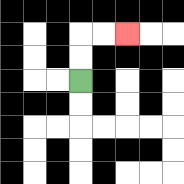{'start': '[3, 3]', 'end': '[5, 1]', 'path_directions': 'U,U,R,R', 'path_coordinates': '[[3, 3], [3, 2], [3, 1], [4, 1], [5, 1]]'}